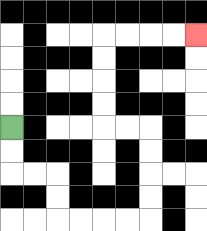{'start': '[0, 5]', 'end': '[8, 1]', 'path_directions': 'D,D,R,R,D,D,R,R,R,R,U,U,U,U,L,L,U,U,U,U,R,R,R,R', 'path_coordinates': '[[0, 5], [0, 6], [0, 7], [1, 7], [2, 7], [2, 8], [2, 9], [3, 9], [4, 9], [5, 9], [6, 9], [6, 8], [6, 7], [6, 6], [6, 5], [5, 5], [4, 5], [4, 4], [4, 3], [4, 2], [4, 1], [5, 1], [6, 1], [7, 1], [8, 1]]'}